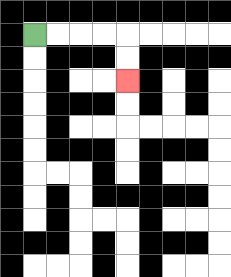{'start': '[1, 1]', 'end': '[5, 3]', 'path_directions': 'R,R,R,R,D,D', 'path_coordinates': '[[1, 1], [2, 1], [3, 1], [4, 1], [5, 1], [5, 2], [5, 3]]'}